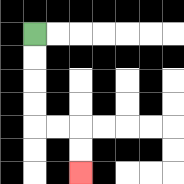{'start': '[1, 1]', 'end': '[3, 7]', 'path_directions': 'D,D,D,D,R,R,D,D', 'path_coordinates': '[[1, 1], [1, 2], [1, 3], [1, 4], [1, 5], [2, 5], [3, 5], [3, 6], [3, 7]]'}